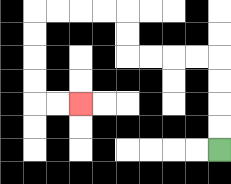{'start': '[9, 6]', 'end': '[3, 4]', 'path_directions': 'U,U,U,U,L,L,L,L,U,U,L,L,L,L,D,D,D,D,R,R', 'path_coordinates': '[[9, 6], [9, 5], [9, 4], [9, 3], [9, 2], [8, 2], [7, 2], [6, 2], [5, 2], [5, 1], [5, 0], [4, 0], [3, 0], [2, 0], [1, 0], [1, 1], [1, 2], [1, 3], [1, 4], [2, 4], [3, 4]]'}